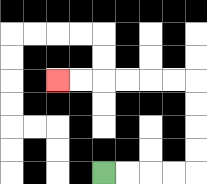{'start': '[4, 7]', 'end': '[2, 3]', 'path_directions': 'R,R,R,R,U,U,U,U,L,L,L,L,L,L', 'path_coordinates': '[[4, 7], [5, 7], [6, 7], [7, 7], [8, 7], [8, 6], [8, 5], [8, 4], [8, 3], [7, 3], [6, 3], [5, 3], [4, 3], [3, 3], [2, 3]]'}